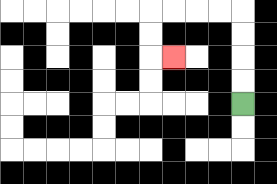{'start': '[10, 4]', 'end': '[7, 2]', 'path_directions': 'U,U,U,U,L,L,L,L,D,D,R', 'path_coordinates': '[[10, 4], [10, 3], [10, 2], [10, 1], [10, 0], [9, 0], [8, 0], [7, 0], [6, 0], [6, 1], [6, 2], [7, 2]]'}